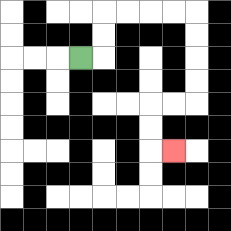{'start': '[3, 2]', 'end': '[7, 6]', 'path_directions': 'R,U,U,R,R,R,R,D,D,D,D,L,L,D,D,R', 'path_coordinates': '[[3, 2], [4, 2], [4, 1], [4, 0], [5, 0], [6, 0], [7, 0], [8, 0], [8, 1], [8, 2], [8, 3], [8, 4], [7, 4], [6, 4], [6, 5], [6, 6], [7, 6]]'}